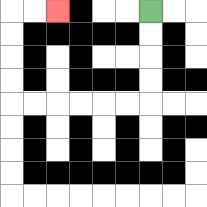{'start': '[6, 0]', 'end': '[2, 0]', 'path_directions': 'D,D,D,D,L,L,L,L,L,L,U,U,U,U,R,R', 'path_coordinates': '[[6, 0], [6, 1], [6, 2], [6, 3], [6, 4], [5, 4], [4, 4], [3, 4], [2, 4], [1, 4], [0, 4], [0, 3], [0, 2], [0, 1], [0, 0], [1, 0], [2, 0]]'}